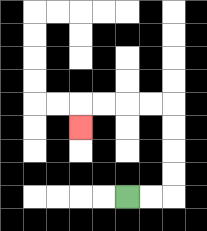{'start': '[5, 8]', 'end': '[3, 5]', 'path_directions': 'R,R,U,U,U,U,L,L,L,L,D', 'path_coordinates': '[[5, 8], [6, 8], [7, 8], [7, 7], [7, 6], [7, 5], [7, 4], [6, 4], [5, 4], [4, 4], [3, 4], [3, 5]]'}